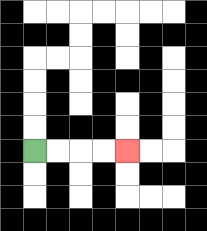{'start': '[1, 6]', 'end': '[5, 6]', 'path_directions': 'R,R,R,R', 'path_coordinates': '[[1, 6], [2, 6], [3, 6], [4, 6], [5, 6]]'}